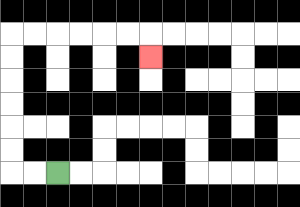{'start': '[2, 7]', 'end': '[6, 2]', 'path_directions': 'L,L,U,U,U,U,U,U,R,R,R,R,R,R,D', 'path_coordinates': '[[2, 7], [1, 7], [0, 7], [0, 6], [0, 5], [0, 4], [0, 3], [0, 2], [0, 1], [1, 1], [2, 1], [3, 1], [4, 1], [5, 1], [6, 1], [6, 2]]'}